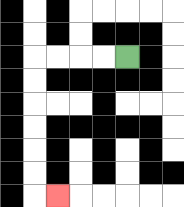{'start': '[5, 2]', 'end': '[2, 8]', 'path_directions': 'L,L,L,L,D,D,D,D,D,D,R', 'path_coordinates': '[[5, 2], [4, 2], [3, 2], [2, 2], [1, 2], [1, 3], [1, 4], [1, 5], [1, 6], [1, 7], [1, 8], [2, 8]]'}